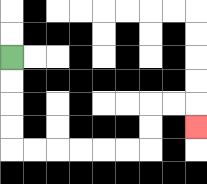{'start': '[0, 2]', 'end': '[8, 5]', 'path_directions': 'D,D,D,D,R,R,R,R,R,R,U,U,R,R,D', 'path_coordinates': '[[0, 2], [0, 3], [0, 4], [0, 5], [0, 6], [1, 6], [2, 6], [3, 6], [4, 6], [5, 6], [6, 6], [6, 5], [6, 4], [7, 4], [8, 4], [8, 5]]'}